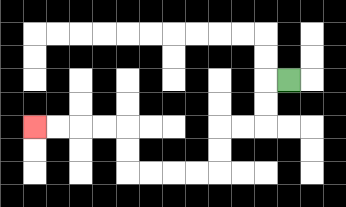{'start': '[12, 3]', 'end': '[1, 5]', 'path_directions': 'L,D,D,L,L,D,D,L,L,L,L,U,U,L,L,L,L', 'path_coordinates': '[[12, 3], [11, 3], [11, 4], [11, 5], [10, 5], [9, 5], [9, 6], [9, 7], [8, 7], [7, 7], [6, 7], [5, 7], [5, 6], [5, 5], [4, 5], [3, 5], [2, 5], [1, 5]]'}